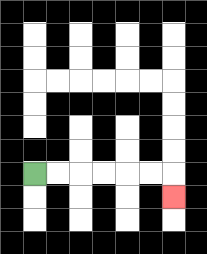{'start': '[1, 7]', 'end': '[7, 8]', 'path_directions': 'R,R,R,R,R,R,D', 'path_coordinates': '[[1, 7], [2, 7], [3, 7], [4, 7], [5, 7], [6, 7], [7, 7], [7, 8]]'}